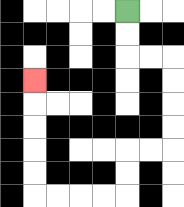{'start': '[5, 0]', 'end': '[1, 3]', 'path_directions': 'D,D,R,R,D,D,D,D,L,L,D,D,L,L,L,L,U,U,U,U,U', 'path_coordinates': '[[5, 0], [5, 1], [5, 2], [6, 2], [7, 2], [7, 3], [7, 4], [7, 5], [7, 6], [6, 6], [5, 6], [5, 7], [5, 8], [4, 8], [3, 8], [2, 8], [1, 8], [1, 7], [1, 6], [1, 5], [1, 4], [1, 3]]'}